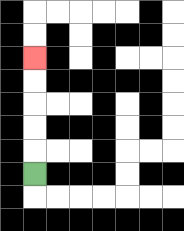{'start': '[1, 7]', 'end': '[1, 2]', 'path_directions': 'U,U,U,U,U', 'path_coordinates': '[[1, 7], [1, 6], [1, 5], [1, 4], [1, 3], [1, 2]]'}